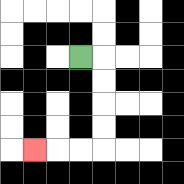{'start': '[3, 2]', 'end': '[1, 6]', 'path_directions': 'R,D,D,D,D,L,L,L', 'path_coordinates': '[[3, 2], [4, 2], [4, 3], [4, 4], [4, 5], [4, 6], [3, 6], [2, 6], [1, 6]]'}